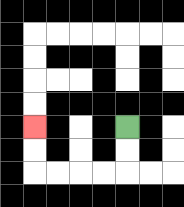{'start': '[5, 5]', 'end': '[1, 5]', 'path_directions': 'D,D,L,L,L,L,U,U', 'path_coordinates': '[[5, 5], [5, 6], [5, 7], [4, 7], [3, 7], [2, 7], [1, 7], [1, 6], [1, 5]]'}